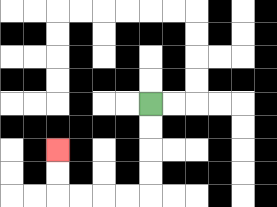{'start': '[6, 4]', 'end': '[2, 6]', 'path_directions': 'D,D,D,D,L,L,L,L,U,U', 'path_coordinates': '[[6, 4], [6, 5], [6, 6], [6, 7], [6, 8], [5, 8], [4, 8], [3, 8], [2, 8], [2, 7], [2, 6]]'}